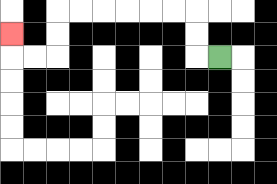{'start': '[9, 2]', 'end': '[0, 1]', 'path_directions': 'L,U,U,L,L,L,L,L,L,D,D,L,L,U', 'path_coordinates': '[[9, 2], [8, 2], [8, 1], [8, 0], [7, 0], [6, 0], [5, 0], [4, 0], [3, 0], [2, 0], [2, 1], [2, 2], [1, 2], [0, 2], [0, 1]]'}